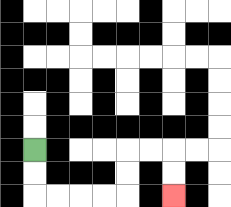{'start': '[1, 6]', 'end': '[7, 8]', 'path_directions': 'D,D,R,R,R,R,U,U,R,R,D,D', 'path_coordinates': '[[1, 6], [1, 7], [1, 8], [2, 8], [3, 8], [4, 8], [5, 8], [5, 7], [5, 6], [6, 6], [7, 6], [7, 7], [7, 8]]'}